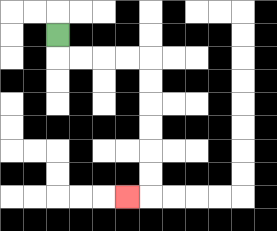{'start': '[2, 1]', 'end': '[5, 8]', 'path_directions': 'D,R,R,R,R,D,D,D,D,D,D,L', 'path_coordinates': '[[2, 1], [2, 2], [3, 2], [4, 2], [5, 2], [6, 2], [6, 3], [6, 4], [6, 5], [6, 6], [6, 7], [6, 8], [5, 8]]'}